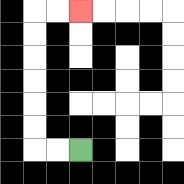{'start': '[3, 6]', 'end': '[3, 0]', 'path_directions': 'L,L,U,U,U,U,U,U,R,R', 'path_coordinates': '[[3, 6], [2, 6], [1, 6], [1, 5], [1, 4], [1, 3], [1, 2], [1, 1], [1, 0], [2, 0], [3, 0]]'}